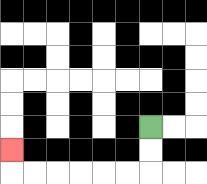{'start': '[6, 5]', 'end': '[0, 6]', 'path_directions': 'D,D,L,L,L,L,L,L,U', 'path_coordinates': '[[6, 5], [6, 6], [6, 7], [5, 7], [4, 7], [3, 7], [2, 7], [1, 7], [0, 7], [0, 6]]'}